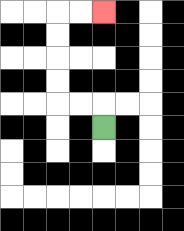{'start': '[4, 5]', 'end': '[4, 0]', 'path_directions': 'U,L,L,U,U,U,U,R,R', 'path_coordinates': '[[4, 5], [4, 4], [3, 4], [2, 4], [2, 3], [2, 2], [2, 1], [2, 0], [3, 0], [4, 0]]'}